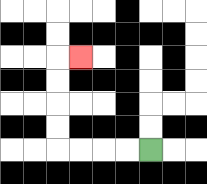{'start': '[6, 6]', 'end': '[3, 2]', 'path_directions': 'L,L,L,L,U,U,U,U,R', 'path_coordinates': '[[6, 6], [5, 6], [4, 6], [3, 6], [2, 6], [2, 5], [2, 4], [2, 3], [2, 2], [3, 2]]'}